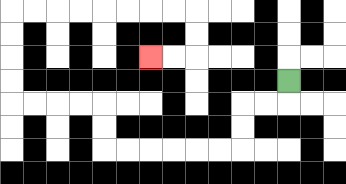{'start': '[12, 3]', 'end': '[6, 2]', 'path_directions': 'D,L,L,D,D,L,L,L,L,L,L,U,U,L,L,L,L,U,U,U,U,R,R,R,R,R,R,R,R,D,D,L,L', 'path_coordinates': '[[12, 3], [12, 4], [11, 4], [10, 4], [10, 5], [10, 6], [9, 6], [8, 6], [7, 6], [6, 6], [5, 6], [4, 6], [4, 5], [4, 4], [3, 4], [2, 4], [1, 4], [0, 4], [0, 3], [0, 2], [0, 1], [0, 0], [1, 0], [2, 0], [3, 0], [4, 0], [5, 0], [6, 0], [7, 0], [8, 0], [8, 1], [8, 2], [7, 2], [6, 2]]'}